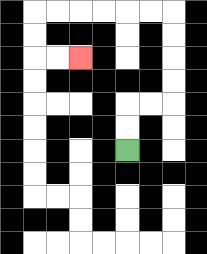{'start': '[5, 6]', 'end': '[3, 2]', 'path_directions': 'U,U,R,R,U,U,U,U,L,L,L,L,L,L,D,D,R,R', 'path_coordinates': '[[5, 6], [5, 5], [5, 4], [6, 4], [7, 4], [7, 3], [7, 2], [7, 1], [7, 0], [6, 0], [5, 0], [4, 0], [3, 0], [2, 0], [1, 0], [1, 1], [1, 2], [2, 2], [3, 2]]'}